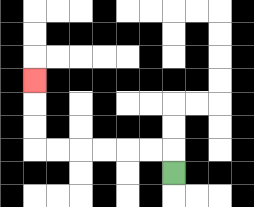{'start': '[7, 7]', 'end': '[1, 3]', 'path_directions': 'U,L,L,L,L,L,L,U,U,U', 'path_coordinates': '[[7, 7], [7, 6], [6, 6], [5, 6], [4, 6], [3, 6], [2, 6], [1, 6], [1, 5], [1, 4], [1, 3]]'}